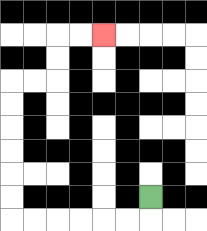{'start': '[6, 8]', 'end': '[4, 1]', 'path_directions': 'D,L,L,L,L,L,L,U,U,U,U,U,U,R,R,U,U,R,R', 'path_coordinates': '[[6, 8], [6, 9], [5, 9], [4, 9], [3, 9], [2, 9], [1, 9], [0, 9], [0, 8], [0, 7], [0, 6], [0, 5], [0, 4], [0, 3], [1, 3], [2, 3], [2, 2], [2, 1], [3, 1], [4, 1]]'}